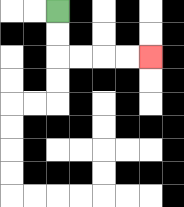{'start': '[2, 0]', 'end': '[6, 2]', 'path_directions': 'D,D,R,R,R,R', 'path_coordinates': '[[2, 0], [2, 1], [2, 2], [3, 2], [4, 2], [5, 2], [6, 2]]'}